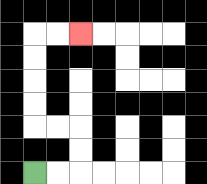{'start': '[1, 7]', 'end': '[3, 1]', 'path_directions': 'R,R,U,U,L,L,U,U,U,U,R,R', 'path_coordinates': '[[1, 7], [2, 7], [3, 7], [3, 6], [3, 5], [2, 5], [1, 5], [1, 4], [1, 3], [1, 2], [1, 1], [2, 1], [3, 1]]'}